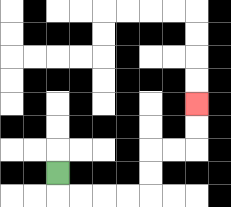{'start': '[2, 7]', 'end': '[8, 4]', 'path_directions': 'D,R,R,R,R,U,U,R,R,U,U', 'path_coordinates': '[[2, 7], [2, 8], [3, 8], [4, 8], [5, 8], [6, 8], [6, 7], [6, 6], [7, 6], [8, 6], [8, 5], [8, 4]]'}